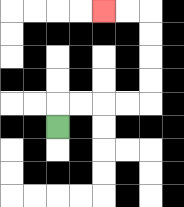{'start': '[2, 5]', 'end': '[4, 0]', 'path_directions': 'U,R,R,R,R,U,U,U,U,L,L', 'path_coordinates': '[[2, 5], [2, 4], [3, 4], [4, 4], [5, 4], [6, 4], [6, 3], [6, 2], [6, 1], [6, 0], [5, 0], [4, 0]]'}